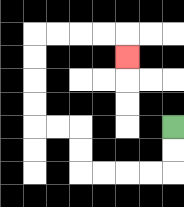{'start': '[7, 5]', 'end': '[5, 2]', 'path_directions': 'D,D,L,L,L,L,U,U,L,L,U,U,U,U,R,R,R,R,D', 'path_coordinates': '[[7, 5], [7, 6], [7, 7], [6, 7], [5, 7], [4, 7], [3, 7], [3, 6], [3, 5], [2, 5], [1, 5], [1, 4], [1, 3], [1, 2], [1, 1], [2, 1], [3, 1], [4, 1], [5, 1], [5, 2]]'}